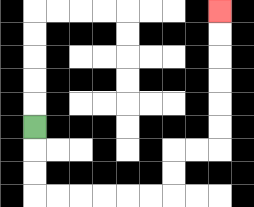{'start': '[1, 5]', 'end': '[9, 0]', 'path_directions': 'D,D,D,R,R,R,R,R,R,U,U,R,R,U,U,U,U,U,U', 'path_coordinates': '[[1, 5], [1, 6], [1, 7], [1, 8], [2, 8], [3, 8], [4, 8], [5, 8], [6, 8], [7, 8], [7, 7], [7, 6], [8, 6], [9, 6], [9, 5], [9, 4], [9, 3], [9, 2], [9, 1], [9, 0]]'}